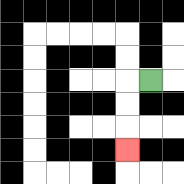{'start': '[6, 3]', 'end': '[5, 6]', 'path_directions': 'L,D,D,D', 'path_coordinates': '[[6, 3], [5, 3], [5, 4], [5, 5], [5, 6]]'}